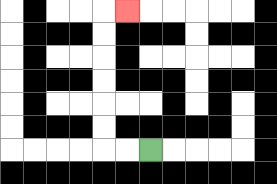{'start': '[6, 6]', 'end': '[5, 0]', 'path_directions': 'L,L,U,U,U,U,U,U,R', 'path_coordinates': '[[6, 6], [5, 6], [4, 6], [4, 5], [4, 4], [4, 3], [4, 2], [4, 1], [4, 0], [5, 0]]'}